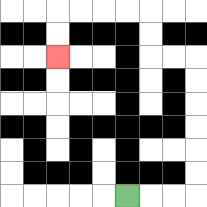{'start': '[5, 8]', 'end': '[2, 2]', 'path_directions': 'R,R,R,U,U,U,U,U,U,L,L,U,U,L,L,L,L,D,D', 'path_coordinates': '[[5, 8], [6, 8], [7, 8], [8, 8], [8, 7], [8, 6], [8, 5], [8, 4], [8, 3], [8, 2], [7, 2], [6, 2], [6, 1], [6, 0], [5, 0], [4, 0], [3, 0], [2, 0], [2, 1], [2, 2]]'}